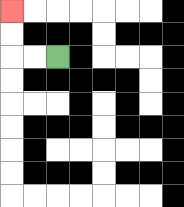{'start': '[2, 2]', 'end': '[0, 0]', 'path_directions': 'L,L,U,U', 'path_coordinates': '[[2, 2], [1, 2], [0, 2], [0, 1], [0, 0]]'}